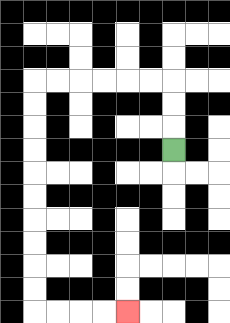{'start': '[7, 6]', 'end': '[5, 13]', 'path_directions': 'U,U,U,L,L,L,L,L,L,D,D,D,D,D,D,D,D,D,D,R,R,R,R', 'path_coordinates': '[[7, 6], [7, 5], [7, 4], [7, 3], [6, 3], [5, 3], [4, 3], [3, 3], [2, 3], [1, 3], [1, 4], [1, 5], [1, 6], [1, 7], [1, 8], [1, 9], [1, 10], [1, 11], [1, 12], [1, 13], [2, 13], [3, 13], [4, 13], [5, 13]]'}